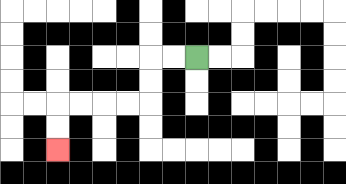{'start': '[8, 2]', 'end': '[2, 6]', 'path_directions': 'L,L,D,D,L,L,L,L,D,D', 'path_coordinates': '[[8, 2], [7, 2], [6, 2], [6, 3], [6, 4], [5, 4], [4, 4], [3, 4], [2, 4], [2, 5], [2, 6]]'}